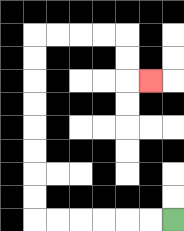{'start': '[7, 9]', 'end': '[6, 3]', 'path_directions': 'L,L,L,L,L,L,U,U,U,U,U,U,U,U,R,R,R,R,D,D,R', 'path_coordinates': '[[7, 9], [6, 9], [5, 9], [4, 9], [3, 9], [2, 9], [1, 9], [1, 8], [1, 7], [1, 6], [1, 5], [1, 4], [1, 3], [1, 2], [1, 1], [2, 1], [3, 1], [4, 1], [5, 1], [5, 2], [5, 3], [6, 3]]'}